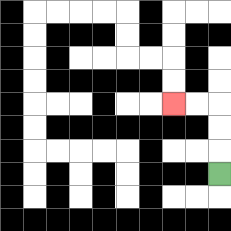{'start': '[9, 7]', 'end': '[7, 4]', 'path_directions': 'U,U,U,L,L', 'path_coordinates': '[[9, 7], [9, 6], [9, 5], [9, 4], [8, 4], [7, 4]]'}